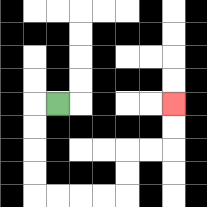{'start': '[2, 4]', 'end': '[7, 4]', 'path_directions': 'L,D,D,D,D,R,R,R,R,U,U,R,R,U,U', 'path_coordinates': '[[2, 4], [1, 4], [1, 5], [1, 6], [1, 7], [1, 8], [2, 8], [3, 8], [4, 8], [5, 8], [5, 7], [5, 6], [6, 6], [7, 6], [7, 5], [7, 4]]'}